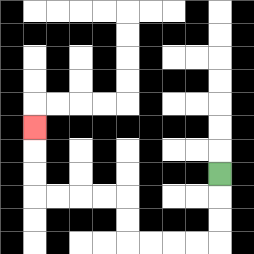{'start': '[9, 7]', 'end': '[1, 5]', 'path_directions': 'D,D,D,L,L,L,L,U,U,L,L,L,L,U,U,U', 'path_coordinates': '[[9, 7], [9, 8], [9, 9], [9, 10], [8, 10], [7, 10], [6, 10], [5, 10], [5, 9], [5, 8], [4, 8], [3, 8], [2, 8], [1, 8], [1, 7], [1, 6], [1, 5]]'}